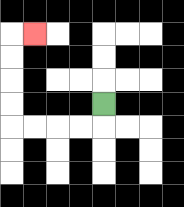{'start': '[4, 4]', 'end': '[1, 1]', 'path_directions': 'D,L,L,L,L,U,U,U,U,R', 'path_coordinates': '[[4, 4], [4, 5], [3, 5], [2, 5], [1, 5], [0, 5], [0, 4], [0, 3], [0, 2], [0, 1], [1, 1]]'}